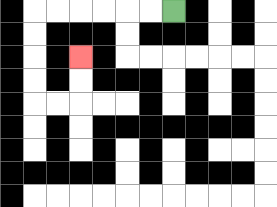{'start': '[7, 0]', 'end': '[3, 2]', 'path_directions': 'L,L,L,L,L,L,D,D,D,D,R,R,U,U', 'path_coordinates': '[[7, 0], [6, 0], [5, 0], [4, 0], [3, 0], [2, 0], [1, 0], [1, 1], [1, 2], [1, 3], [1, 4], [2, 4], [3, 4], [3, 3], [3, 2]]'}